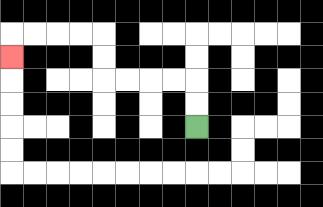{'start': '[8, 5]', 'end': '[0, 2]', 'path_directions': 'U,U,L,L,L,L,U,U,L,L,L,L,D', 'path_coordinates': '[[8, 5], [8, 4], [8, 3], [7, 3], [6, 3], [5, 3], [4, 3], [4, 2], [4, 1], [3, 1], [2, 1], [1, 1], [0, 1], [0, 2]]'}